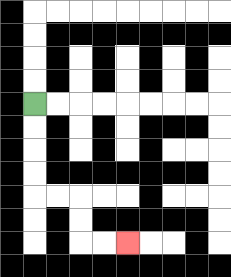{'start': '[1, 4]', 'end': '[5, 10]', 'path_directions': 'D,D,D,D,R,R,D,D,R,R', 'path_coordinates': '[[1, 4], [1, 5], [1, 6], [1, 7], [1, 8], [2, 8], [3, 8], [3, 9], [3, 10], [4, 10], [5, 10]]'}